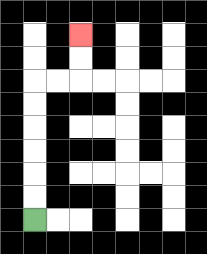{'start': '[1, 9]', 'end': '[3, 1]', 'path_directions': 'U,U,U,U,U,U,R,R,U,U', 'path_coordinates': '[[1, 9], [1, 8], [1, 7], [1, 6], [1, 5], [1, 4], [1, 3], [2, 3], [3, 3], [3, 2], [3, 1]]'}